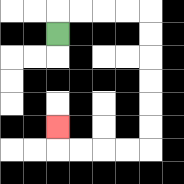{'start': '[2, 1]', 'end': '[2, 5]', 'path_directions': 'U,R,R,R,R,D,D,D,D,D,D,L,L,L,L,U', 'path_coordinates': '[[2, 1], [2, 0], [3, 0], [4, 0], [5, 0], [6, 0], [6, 1], [6, 2], [6, 3], [6, 4], [6, 5], [6, 6], [5, 6], [4, 6], [3, 6], [2, 6], [2, 5]]'}